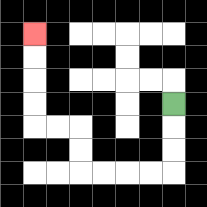{'start': '[7, 4]', 'end': '[1, 1]', 'path_directions': 'D,D,D,L,L,L,L,U,U,L,L,U,U,U,U', 'path_coordinates': '[[7, 4], [7, 5], [7, 6], [7, 7], [6, 7], [5, 7], [4, 7], [3, 7], [3, 6], [3, 5], [2, 5], [1, 5], [1, 4], [1, 3], [1, 2], [1, 1]]'}